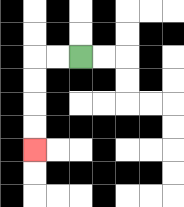{'start': '[3, 2]', 'end': '[1, 6]', 'path_directions': 'L,L,D,D,D,D', 'path_coordinates': '[[3, 2], [2, 2], [1, 2], [1, 3], [1, 4], [1, 5], [1, 6]]'}